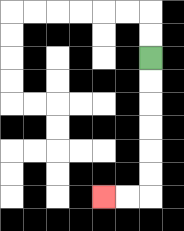{'start': '[6, 2]', 'end': '[4, 8]', 'path_directions': 'D,D,D,D,D,D,L,L', 'path_coordinates': '[[6, 2], [6, 3], [6, 4], [6, 5], [6, 6], [6, 7], [6, 8], [5, 8], [4, 8]]'}